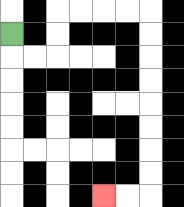{'start': '[0, 1]', 'end': '[4, 8]', 'path_directions': 'D,R,R,U,U,R,R,R,R,D,D,D,D,D,D,D,D,L,L', 'path_coordinates': '[[0, 1], [0, 2], [1, 2], [2, 2], [2, 1], [2, 0], [3, 0], [4, 0], [5, 0], [6, 0], [6, 1], [6, 2], [6, 3], [6, 4], [6, 5], [6, 6], [6, 7], [6, 8], [5, 8], [4, 8]]'}